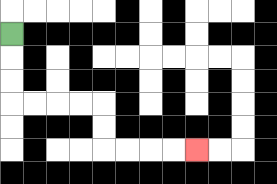{'start': '[0, 1]', 'end': '[8, 6]', 'path_directions': 'D,D,D,R,R,R,R,D,D,R,R,R,R', 'path_coordinates': '[[0, 1], [0, 2], [0, 3], [0, 4], [1, 4], [2, 4], [3, 4], [4, 4], [4, 5], [4, 6], [5, 6], [6, 6], [7, 6], [8, 6]]'}